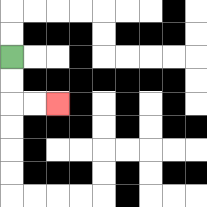{'start': '[0, 2]', 'end': '[2, 4]', 'path_directions': 'D,D,R,R', 'path_coordinates': '[[0, 2], [0, 3], [0, 4], [1, 4], [2, 4]]'}